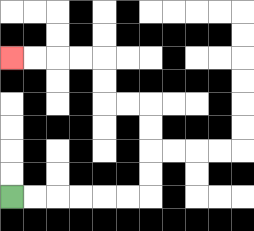{'start': '[0, 8]', 'end': '[0, 2]', 'path_directions': 'R,R,R,R,R,R,U,U,U,U,L,L,U,U,L,L,L,L', 'path_coordinates': '[[0, 8], [1, 8], [2, 8], [3, 8], [4, 8], [5, 8], [6, 8], [6, 7], [6, 6], [6, 5], [6, 4], [5, 4], [4, 4], [4, 3], [4, 2], [3, 2], [2, 2], [1, 2], [0, 2]]'}